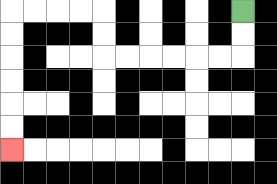{'start': '[10, 0]', 'end': '[0, 6]', 'path_directions': 'D,D,L,L,L,L,L,L,U,U,L,L,L,L,D,D,D,D,D,D', 'path_coordinates': '[[10, 0], [10, 1], [10, 2], [9, 2], [8, 2], [7, 2], [6, 2], [5, 2], [4, 2], [4, 1], [4, 0], [3, 0], [2, 0], [1, 0], [0, 0], [0, 1], [0, 2], [0, 3], [0, 4], [0, 5], [0, 6]]'}